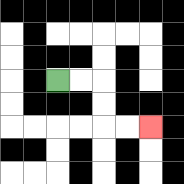{'start': '[2, 3]', 'end': '[6, 5]', 'path_directions': 'R,R,D,D,R,R', 'path_coordinates': '[[2, 3], [3, 3], [4, 3], [4, 4], [4, 5], [5, 5], [6, 5]]'}